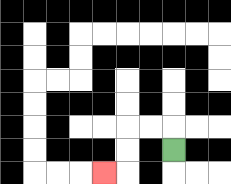{'start': '[7, 6]', 'end': '[4, 7]', 'path_directions': 'U,L,L,D,D,L', 'path_coordinates': '[[7, 6], [7, 5], [6, 5], [5, 5], [5, 6], [5, 7], [4, 7]]'}